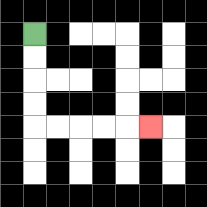{'start': '[1, 1]', 'end': '[6, 5]', 'path_directions': 'D,D,D,D,R,R,R,R,R', 'path_coordinates': '[[1, 1], [1, 2], [1, 3], [1, 4], [1, 5], [2, 5], [3, 5], [4, 5], [5, 5], [6, 5]]'}